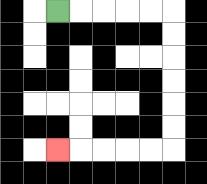{'start': '[2, 0]', 'end': '[2, 6]', 'path_directions': 'R,R,R,R,R,D,D,D,D,D,D,L,L,L,L,L', 'path_coordinates': '[[2, 0], [3, 0], [4, 0], [5, 0], [6, 0], [7, 0], [7, 1], [7, 2], [7, 3], [7, 4], [7, 5], [7, 6], [6, 6], [5, 6], [4, 6], [3, 6], [2, 6]]'}